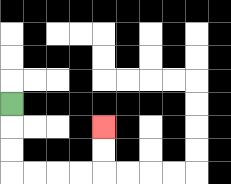{'start': '[0, 4]', 'end': '[4, 5]', 'path_directions': 'D,D,D,R,R,R,R,U,U', 'path_coordinates': '[[0, 4], [0, 5], [0, 6], [0, 7], [1, 7], [2, 7], [3, 7], [4, 7], [4, 6], [4, 5]]'}